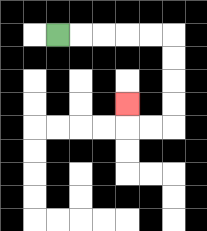{'start': '[2, 1]', 'end': '[5, 4]', 'path_directions': 'R,R,R,R,R,D,D,D,D,L,L,U', 'path_coordinates': '[[2, 1], [3, 1], [4, 1], [5, 1], [6, 1], [7, 1], [7, 2], [7, 3], [7, 4], [7, 5], [6, 5], [5, 5], [5, 4]]'}